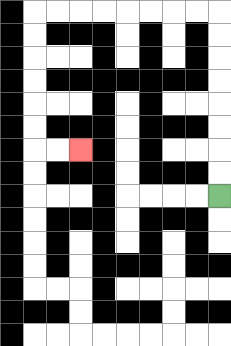{'start': '[9, 8]', 'end': '[3, 6]', 'path_directions': 'U,U,U,U,U,U,U,U,L,L,L,L,L,L,L,L,D,D,D,D,D,D,R,R', 'path_coordinates': '[[9, 8], [9, 7], [9, 6], [9, 5], [9, 4], [9, 3], [9, 2], [9, 1], [9, 0], [8, 0], [7, 0], [6, 0], [5, 0], [4, 0], [3, 0], [2, 0], [1, 0], [1, 1], [1, 2], [1, 3], [1, 4], [1, 5], [1, 6], [2, 6], [3, 6]]'}